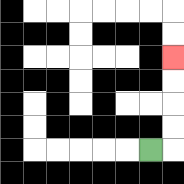{'start': '[6, 6]', 'end': '[7, 2]', 'path_directions': 'R,U,U,U,U', 'path_coordinates': '[[6, 6], [7, 6], [7, 5], [7, 4], [7, 3], [7, 2]]'}